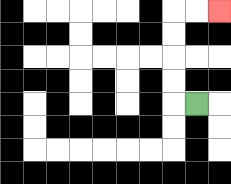{'start': '[8, 4]', 'end': '[9, 0]', 'path_directions': 'L,U,U,U,U,R,R', 'path_coordinates': '[[8, 4], [7, 4], [7, 3], [7, 2], [7, 1], [7, 0], [8, 0], [9, 0]]'}